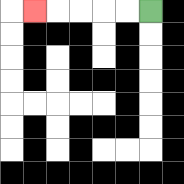{'start': '[6, 0]', 'end': '[1, 0]', 'path_directions': 'L,L,L,L,L', 'path_coordinates': '[[6, 0], [5, 0], [4, 0], [3, 0], [2, 0], [1, 0]]'}